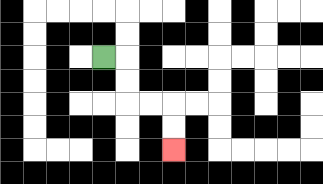{'start': '[4, 2]', 'end': '[7, 6]', 'path_directions': 'R,D,D,R,R,D,D', 'path_coordinates': '[[4, 2], [5, 2], [5, 3], [5, 4], [6, 4], [7, 4], [7, 5], [7, 6]]'}